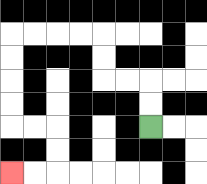{'start': '[6, 5]', 'end': '[0, 7]', 'path_directions': 'U,U,L,L,U,U,L,L,L,L,D,D,D,D,R,R,D,D,L,L', 'path_coordinates': '[[6, 5], [6, 4], [6, 3], [5, 3], [4, 3], [4, 2], [4, 1], [3, 1], [2, 1], [1, 1], [0, 1], [0, 2], [0, 3], [0, 4], [0, 5], [1, 5], [2, 5], [2, 6], [2, 7], [1, 7], [0, 7]]'}